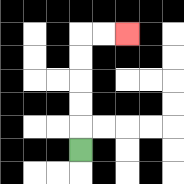{'start': '[3, 6]', 'end': '[5, 1]', 'path_directions': 'U,U,U,U,U,R,R', 'path_coordinates': '[[3, 6], [3, 5], [3, 4], [3, 3], [3, 2], [3, 1], [4, 1], [5, 1]]'}